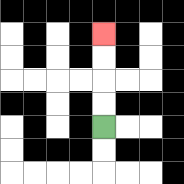{'start': '[4, 5]', 'end': '[4, 1]', 'path_directions': 'U,U,U,U', 'path_coordinates': '[[4, 5], [4, 4], [4, 3], [4, 2], [4, 1]]'}